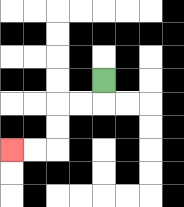{'start': '[4, 3]', 'end': '[0, 6]', 'path_directions': 'D,L,L,D,D,L,L', 'path_coordinates': '[[4, 3], [4, 4], [3, 4], [2, 4], [2, 5], [2, 6], [1, 6], [0, 6]]'}